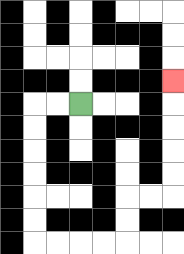{'start': '[3, 4]', 'end': '[7, 3]', 'path_directions': 'L,L,D,D,D,D,D,D,R,R,R,R,U,U,R,R,U,U,U,U,U', 'path_coordinates': '[[3, 4], [2, 4], [1, 4], [1, 5], [1, 6], [1, 7], [1, 8], [1, 9], [1, 10], [2, 10], [3, 10], [4, 10], [5, 10], [5, 9], [5, 8], [6, 8], [7, 8], [7, 7], [7, 6], [7, 5], [7, 4], [7, 3]]'}